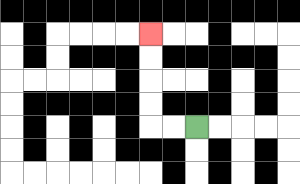{'start': '[8, 5]', 'end': '[6, 1]', 'path_directions': 'L,L,U,U,U,U', 'path_coordinates': '[[8, 5], [7, 5], [6, 5], [6, 4], [6, 3], [6, 2], [6, 1]]'}